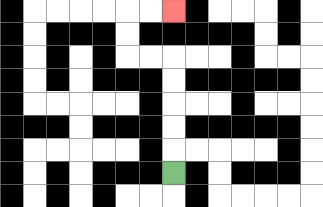{'start': '[7, 7]', 'end': '[7, 0]', 'path_directions': 'U,U,U,U,U,L,L,U,U,R,R', 'path_coordinates': '[[7, 7], [7, 6], [7, 5], [7, 4], [7, 3], [7, 2], [6, 2], [5, 2], [5, 1], [5, 0], [6, 0], [7, 0]]'}